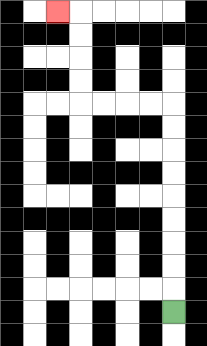{'start': '[7, 13]', 'end': '[2, 0]', 'path_directions': 'U,U,U,U,U,U,U,U,U,L,L,L,L,U,U,U,U,L', 'path_coordinates': '[[7, 13], [7, 12], [7, 11], [7, 10], [7, 9], [7, 8], [7, 7], [7, 6], [7, 5], [7, 4], [6, 4], [5, 4], [4, 4], [3, 4], [3, 3], [3, 2], [3, 1], [3, 0], [2, 0]]'}